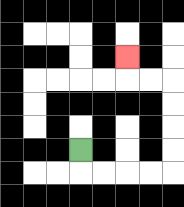{'start': '[3, 6]', 'end': '[5, 2]', 'path_directions': 'D,R,R,R,R,U,U,U,U,L,L,U', 'path_coordinates': '[[3, 6], [3, 7], [4, 7], [5, 7], [6, 7], [7, 7], [7, 6], [7, 5], [7, 4], [7, 3], [6, 3], [5, 3], [5, 2]]'}